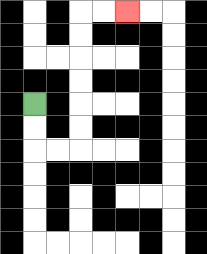{'start': '[1, 4]', 'end': '[5, 0]', 'path_directions': 'D,D,R,R,U,U,U,U,U,U,R,R', 'path_coordinates': '[[1, 4], [1, 5], [1, 6], [2, 6], [3, 6], [3, 5], [3, 4], [3, 3], [3, 2], [3, 1], [3, 0], [4, 0], [5, 0]]'}